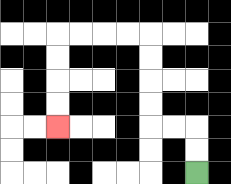{'start': '[8, 7]', 'end': '[2, 5]', 'path_directions': 'U,U,L,L,U,U,U,U,L,L,L,L,D,D,D,D', 'path_coordinates': '[[8, 7], [8, 6], [8, 5], [7, 5], [6, 5], [6, 4], [6, 3], [6, 2], [6, 1], [5, 1], [4, 1], [3, 1], [2, 1], [2, 2], [2, 3], [2, 4], [2, 5]]'}